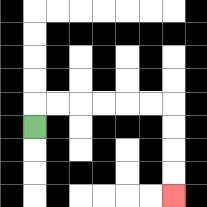{'start': '[1, 5]', 'end': '[7, 8]', 'path_directions': 'U,R,R,R,R,R,R,D,D,D,D', 'path_coordinates': '[[1, 5], [1, 4], [2, 4], [3, 4], [4, 4], [5, 4], [6, 4], [7, 4], [7, 5], [7, 6], [7, 7], [7, 8]]'}